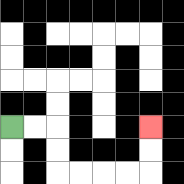{'start': '[0, 5]', 'end': '[6, 5]', 'path_directions': 'R,R,D,D,R,R,R,R,U,U', 'path_coordinates': '[[0, 5], [1, 5], [2, 5], [2, 6], [2, 7], [3, 7], [4, 7], [5, 7], [6, 7], [6, 6], [6, 5]]'}